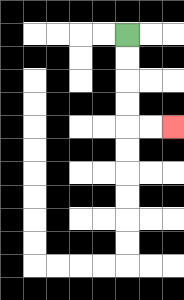{'start': '[5, 1]', 'end': '[7, 5]', 'path_directions': 'D,D,D,D,R,R', 'path_coordinates': '[[5, 1], [5, 2], [5, 3], [5, 4], [5, 5], [6, 5], [7, 5]]'}